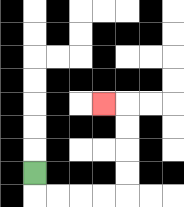{'start': '[1, 7]', 'end': '[4, 4]', 'path_directions': 'D,R,R,R,R,U,U,U,U,L', 'path_coordinates': '[[1, 7], [1, 8], [2, 8], [3, 8], [4, 8], [5, 8], [5, 7], [5, 6], [5, 5], [5, 4], [4, 4]]'}